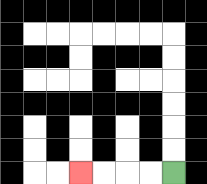{'start': '[7, 7]', 'end': '[3, 7]', 'path_directions': 'L,L,L,L', 'path_coordinates': '[[7, 7], [6, 7], [5, 7], [4, 7], [3, 7]]'}